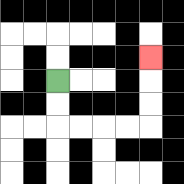{'start': '[2, 3]', 'end': '[6, 2]', 'path_directions': 'D,D,R,R,R,R,U,U,U', 'path_coordinates': '[[2, 3], [2, 4], [2, 5], [3, 5], [4, 5], [5, 5], [6, 5], [6, 4], [6, 3], [6, 2]]'}